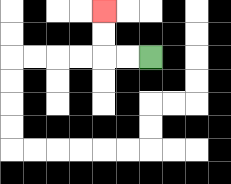{'start': '[6, 2]', 'end': '[4, 0]', 'path_directions': 'L,L,U,U', 'path_coordinates': '[[6, 2], [5, 2], [4, 2], [4, 1], [4, 0]]'}